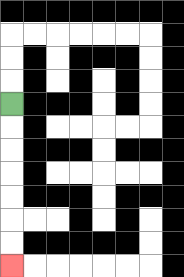{'start': '[0, 4]', 'end': '[0, 11]', 'path_directions': 'D,D,D,D,D,D,D', 'path_coordinates': '[[0, 4], [0, 5], [0, 6], [0, 7], [0, 8], [0, 9], [0, 10], [0, 11]]'}